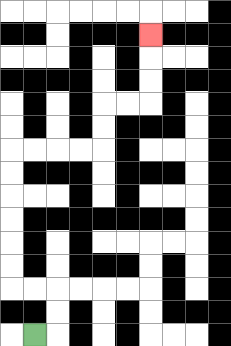{'start': '[1, 14]', 'end': '[6, 1]', 'path_directions': 'R,U,U,L,L,U,U,U,U,U,U,R,R,R,R,U,U,R,R,U,U,U', 'path_coordinates': '[[1, 14], [2, 14], [2, 13], [2, 12], [1, 12], [0, 12], [0, 11], [0, 10], [0, 9], [0, 8], [0, 7], [0, 6], [1, 6], [2, 6], [3, 6], [4, 6], [4, 5], [4, 4], [5, 4], [6, 4], [6, 3], [6, 2], [6, 1]]'}